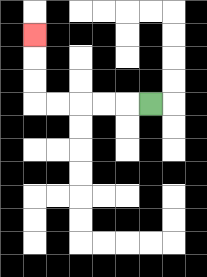{'start': '[6, 4]', 'end': '[1, 1]', 'path_directions': 'L,L,L,L,L,U,U,U', 'path_coordinates': '[[6, 4], [5, 4], [4, 4], [3, 4], [2, 4], [1, 4], [1, 3], [1, 2], [1, 1]]'}